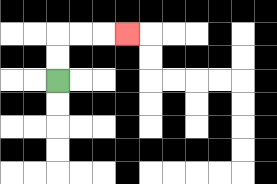{'start': '[2, 3]', 'end': '[5, 1]', 'path_directions': 'U,U,R,R,R', 'path_coordinates': '[[2, 3], [2, 2], [2, 1], [3, 1], [4, 1], [5, 1]]'}